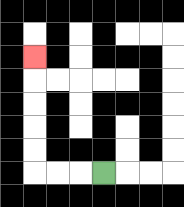{'start': '[4, 7]', 'end': '[1, 2]', 'path_directions': 'L,L,L,U,U,U,U,U', 'path_coordinates': '[[4, 7], [3, 7], [2, 7], [1, 7], [1, 6], [1, 5], [1, 4], [1, 3], [1, 2]]'}